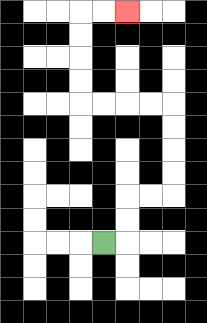{'start': '[4, 10]', 'end': '[5, 0]', 'path_directions': 'R,U,U,R,R,U,U,U,U,L,L,L,L,U,U,U,U,R,R', 'path_coordinates': '[[4, 10], [5, 10], [5, 9], [5, 8], [6, 8], [7, 8], [7, 7], [7, 6], [7, 5], [7, 4], [6, 4], [5, 4], [4, 4], [3, 4], [3, 3], [3, 2], [3, 1], [3, 0], [4, 0], [5, 0]]'}